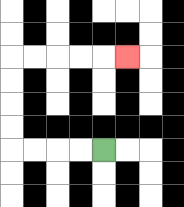{'start': '[4, 6]', 'end': '[5, 2]', 'path_directions': 'L,L,L,L,U,U,U,U,R,R,R,R,R', 'path_coordinates': '[[4, 6], [3, 6], [2, 6], [1, 6], [0, 6], [0, 5], [0, 4], [0, 3], [0, 2], [1, 2], [2, 2], [3, 2], [4, 2], [5, 2]]'}